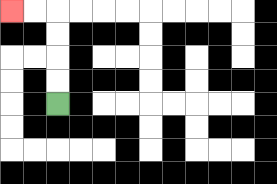{'start': '[2, 4]', 'end': '[0, 0]', 'path_directions': 'U,U,U,U,L,L', 'path_coordinates': '[[2, 4], [2, 3], [2, 2], [2, 1], [2, 0], [1, 0], [0, 0]]'}